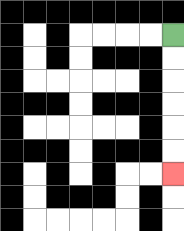{'start': '[7, 1]', 'end': '[7, 7]', 'path_directions': 'D,D,D,D,D,D', 'path_coordinates': '[[7, 1], [7, 2], [7, 3], [7, 4], [7, 5], [7, 6], [7, 7]]'}